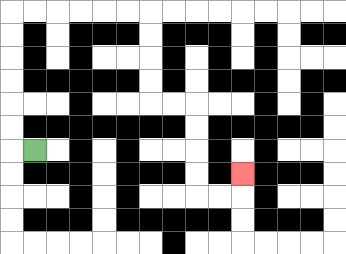{'start': '[1, 6]', 'end': '[10, 7]', 'path_directions': 'L,U,U,U,U,U,U,R,R,R,R,R,R,D,D,D,D,R,R,D,D,D,D,R,R,U', 'path_coordinates': '[[1, 6], [0, 6], [0, 5], [0, 4], [0, 3], [0, 2], [0, 1], [0, 0], [1, 0], [2, 0], [3, 0], [4, 0], [5, 0], [6, 0], [6, 1], [6, 2], [6, 3], [6, 4], [7, 4], [8, 4], [8, 5], [8, 6], [8, 7], [8, 8], [9, 8], [10, 8], [10, 7]]'}